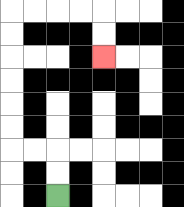{'start': '[2, 8]', 'end': '[4, 2]', 'path_directions': 'U,U,L,L,U,U,U,U,U,U,R,R,R,R,D,D', 'path_coordinates': '[[2, 8], [2, 7], [2, 6], [1, 6], [0, 6], [0, 5], [0, 4], [0, 3], [0, 2], [0, 1], [0, 0], [1, 0], [2, 0], [3, 0], [4, 0], [4, 1], [4, 2]]'}